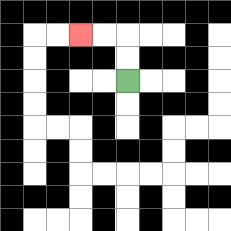{'start': '[5, 3]', 'end': '[3, 1]', 'path_directions': 'U,U,L,L', 'path_coordinates': '[[5, 3], [5, 2], [5, 1], [4, 1], [3, 1]]'}